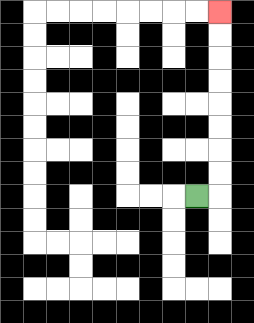{'start': '[8, 8]', 'end': '[9, 0]', 'path_directions': 'R,U,U,U,U,U,U,U,U', 'path_coordinates': '[[8, 8], [9, 8], [9, 7], [9, 6], [9, 5], [9, 4], [9, 3], [9, 2], [9, 1], [9, 0]]'}